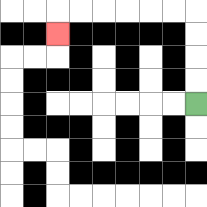{'start': '[8, 4]', 'end': '[2, 1]', 'path_directions': 'U,U,U,U,L,L,L,L,L,L,D', 'path_coordinates': '[[8, 4], [8, 3], [8, 2], [8, 1], [8, 0], [7, 0], [6, 0], [5, 0], [4, 0], [3, 0], [2, 0], [2, 1]]'}